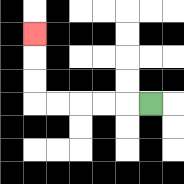{'start': '[6, 4]', 'end': '[1, 1]', 'path_directions': 'L,L,L,L,L,U,U,U', 'path_coordinates': '[[6, 4], [5, 4], [4, 4], [3, 4], [2, 4], [1, 4], [1, 3], [1, 2], [1, 1]]'}